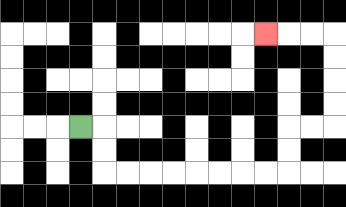{'start': '[3, 5]', 'end': '[11, 1]', 'path_directions': 'R,D,D,R,R,R,R,R,R,R,R,U,U,R,R,U,U,U,U,L,L,L', 'path_coordinates': '[[3, 5], [4, 5], [4, 6], [4, 7], [5, 7], [6, 7], [7, 7], [8, 7], [9, 7], [10, 7], [11, 7], [12, 7], [12, 6], [12, 5], [13, 5], [14, 5], [14, 4], [14, 3], [14, 2], [14, 1], [13, 1], [12, 1], [11, 1]]'}